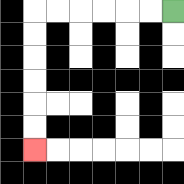{'start': '[7, 0]', 'end': '[1, 6]', 'path_directions': 'L,L,L,L,L,L,D,D,D,D,D,D', 'path_coordinates': '[[7, 0], [6, 0], [5, 0], [4, 0], [3, 0], [2, 0], [1, 0], [1, 1], [1, 2], [1, 3], [1, 4], [1, 5], [1, 6]]'}